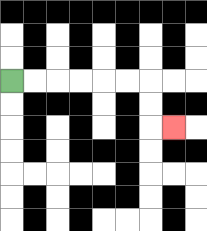{'start': '[0, 3]', 'end': '[7, 5]', 'path_directions': 'R,R,R,R,R,R,D,D,R', 'path_coordinates': '[[0, 3], [1, 3], [2, 3], [3, 3], [4, 3], [5, 3], [6, 3], [6, 4], [6, 5], [7, 5]]'}